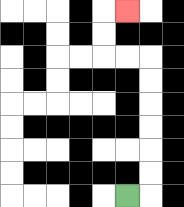{'start': '[5, 8]', 'end': '[5, 0]', 'path_directions': 'R,U,U,U,U,U,U,L,L,U,U,R', 'path_coordinates': '[[5, 8], [6, 8], [6, 7], [6, 6], [6, 5], [6, 4], [6, 3], [6, 2], [5, 2], [4, 2], [4, 1], [4, 0], [5, 0]]'}